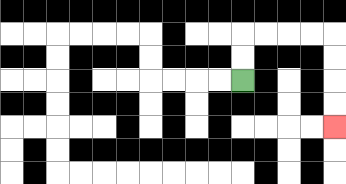{'start': '[10, 3]', 'end': '[14, 5]', 'path_directions': 'U,U,R,R,R,R,D,D,D,D', 'path_coordinates': '[[10, 3], [10, 2], [10, 1], [11, 1], [12, 1], [13, 1], [14, 1], [14, 2], [14, 3], [14, 4], [14, 5]]'}